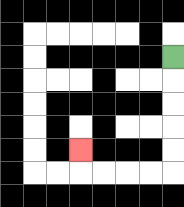{'start': '[7, 2]', 'end': '[3, 6]', 'path_directions': 'D,D,D,D,D,L,L,L,L,U', 'path_coordinates': '[[7, 2], [7, 3], [7, 4], [7, 5], [7, 6], [7, 7], [6, 7], [5, 7], [4, 7], [3, 7], [3, 6]]'}